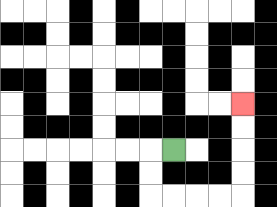{'start': '[7, 6]', 'end': '[10, 4]', 'path_directions': 'L,D,D,R,R,R,R,U,U,U,U', 'path_coordinates': '[[7, 6], [6, 6], [6, 7], [6, 8], [7, 8], [8, 8], [9, 8], [10, 8], [10, 7], [10, 6], [10, 5], [10, 4]]'}